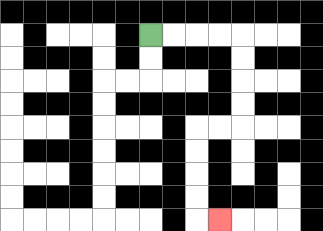{'start': '[6, 1]', 'end': '[9, 9]', 'path_directions': 'R,R,R,R,D,D,D,D,L,L,D,D,D,D,R', 'path_coordinates': '[[6, 1], [7, 1], [8, 1], [9, 1], [10, 1], [10, 2], [10, 3], [10, 4], [10, 5], [9, 5], [8, 5], [8, 6], [8, 7], [8, 8], [8, 9], [9, 9]]'}